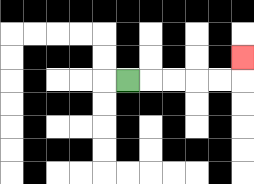{'start': '[5, 3]', 'end': '[10, 2]', 'path_directions': 'R,R,R,R,R,U', 'path_coordinates': '[[5, 3], [6, 3], [7, 3], [8, 3], [9, 3], [10, 3], [10, 2]]'}